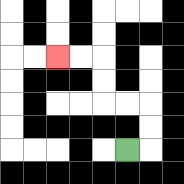{'start': '[5, 6]', 'end': '[2, 2]', 'path_directions': 'R,U,U,L,L,U,U,L,L', 'path_coordinates': '[[5, 6], [6, 6], [6, 5], [6, 4], [5, 4], [4, 4], [4, 3], [4, 2], [3, 2], [2, 2]]'}